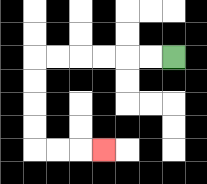{'start': '[7, 2]', 'end': '[4, 6]', 'path_directions': 'L,L,L,L,L,L,D,D,D,D,R,R,R', 'path_coordinates': '[[7, 2], [6, 2], [5, 2], [4, 2], [3, 2], [2, 2], [1, 2], [1, 3], [1, 4], [1, 5], [1, 6], [2, 6], [3, 6], [4, 6]]'}